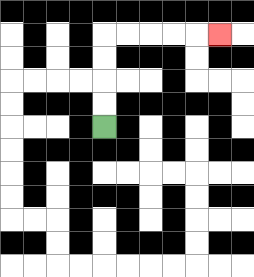{'start': '[4, 5]', 'end': '[9, 1]', 'path_directions': 'U,U,U,U,R,R,R,R,R', 'path_coordinates': '[[4, 5], [4, 4], [4, 3], [4, 2], [4, 1], [5, 1], [6, 1], [7, 1], [8, 1], [9, 1]]'}